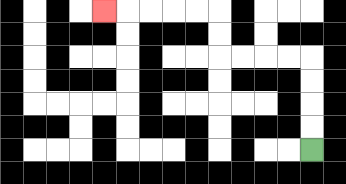{'start': '[13, 6]', 'end': '[4, 0]', 'path_directions': 'U,U,U,U,L,L,L,L,U,U,L,L,L,L,L', 'path_coordinates': '[[13, 6], [13, 5], [13, 4], [13, 3], [13, 2], [12, 2], [11, 2], [10, 2], [9, 2], [9, 1], [9, 0], [8, 0], [7, 0], [6, 0], [5, 0], [4, 0]]'}